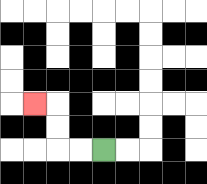{'start': '[4, 6]', 'end': '[1, 4]', 'path_directions': 'L,L,U,U,L', 'path_coordinates': '[[4, 6], [3, 6], [2, 6], [2, 5], [2, 4], [1, 4]]'}